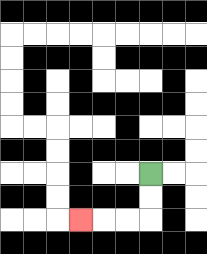{'start': '[6, 7]', 'end': '[3, 9]', 'path_directions': 'D,D,L,L,L', 'path_coordinates': '[[6, 7], [6, 8], [6, 9], [5, 9], [4, 9], [3, 9]]'}